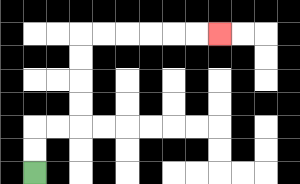{'start': '[1, 7]', 'end': '[9, 1]', 'path_directions': 'U,U,R,R,U,U,U,U,R,R,R,R,R,R', 'path_coordinates': '[[1, 7], [1, 6], [1, 5], [2, 5], [3, 5], [3, 4], [3, 3], [3, 2], [3, 1], [4, 1], [5, 1], [6, 1], [7, 1], [8, 1], [9, 1]]'}